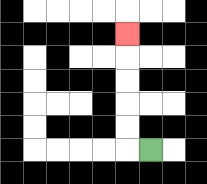{'start': '[6, 6]', 'end': '[5, 1]', 'path_directions': 'L,U,U,U,U,U', 'path_coordinates': '[[6, 6], [5, 6], [5, 5], [5, 4], [5, 3], [5, 2], [5, 1]]'}